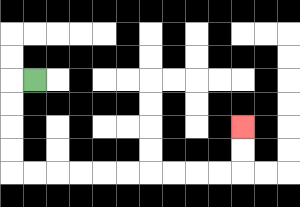{'start': '[1, 3]', 'end': '[10, 5]', 'path_directions': 'L,D,D,D,D,R,R,R,R,R,R,R,R,R,R,U,U', 'path_coordinates': '[[1, 3], [0, 3], [0, 4], [0, 5], [0, 6], [0, 7], [1, 7], [2, 7], [3, 7], [4, 7], [5, 7], [6, 7], [7, 7], [8, 7], [9, 7], [10, 7], [10, 6], [10, 5]]'}